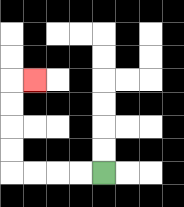{'start': '[4, 7]', 'end': '[1, 3]', 'path_directions': 'L,L,L,L,U,U,U,U,R', 'path_coordinates': '[[4, 7], [3, 7], [2, 7], [1, 7], [0, 7], [0, 6], [0, 5], [0, 4], [0, 3], [1, 3]]'}